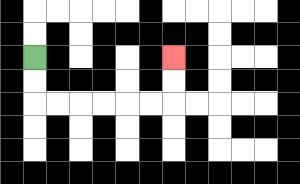{'start': '[1, 2]', 'end': '[7, 2]', 'path_directions': 'D,D,R,R,R,R,R,R,U,U', 'path_coordinates': '[[1, 2], [1, 3], [1, 4], [2, 4], [3, 4], [4, 4], [5, 4], [6, 4], [7, 4], [7, 3], [7, 2]]'}